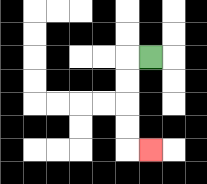{'start': '[6, 2]', 'end': '[6, 6]', 'path_directions': 'L,D,D,D,D,R', 'path_coordinates': '[[6, 2], [5, 2], [5, 3], [5, 4], [5, 5], [5, 6], [6, 6]]'}